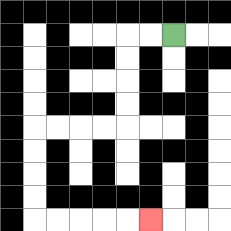{'start': '[7, 1]', 'end': '[6, 9]', 'path_directions': 'L,L,D,D,D,D,L,L,L,L,D,D,D,D,R,R,R,R,R', 'path_coordinates': '[[7, 1], [6, 1], [5, 1], [5, 2], [5, 3], [5, 4], [5, 5], [4, 5], [3, 5], [2, 5], [1, 5], [1, 6], [1, 7], [1, 8], [1, 9], [2, 9], [3, 9], [4, 9], [5, 9], [6, 9]]'}